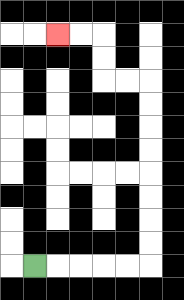{'start': '[1, 11]', 'end': '[2, 1]', 'path_directions': 'R,R,R,R,R,U,U,U,U,U,U,U,U,L,L,U,U,L,L', 'path_coordinates': '[[1, 11], [2, 11], [3, 11], [4, 11], [5, 11], [6, 11], [6, 10], [6, 9], [6, 8], [6, 7], [6, 6], [6, 5], [6, 4], [6, 3], [5, 3], [4, 3], [4, 2], [4, 1], [3, 1], [2, 1]]'}